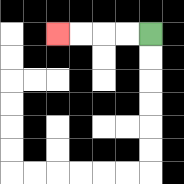{'start': '[6, 1]', 'end': '[2, 1]', 'path_directions': 'L,L,L,L', 'path_coordinates': '[[6, 1], [5, 1], [4, 1], [3, 1], [2, 1]]'}